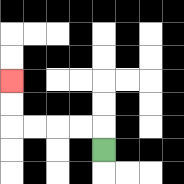{'start': '[4, 6]', 'end': '[0, 3]', 'path_directions': 'U,L,L,L,L,U,U', 'path_coordinates': '[[4, 6], [4, 5], [3, 5], [2, 5], [1, 5], [0, 5], [0, 4], [0, 3]]'}